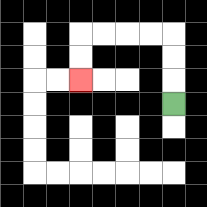{'start': '[7, 4]', 'end': '[3, 3]', 'path_directions': 'U,U,U,L,L,L,L,D,D', 'path_coordinates': '[[7, 4], [7, 3], [7, 2], [7, 1], [6, 1], [5, 1], [4, 1], [3, 1], [3, 2], [3, 3]]'}